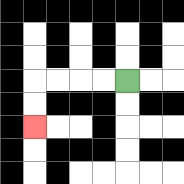{'start': '[5, 3]', 'end': '[1, 5]', 'path_directions': 'L,L,L,L,D,D', 'path_coordinates': '[[5, 3], [4, 3], [3, 3], [2, 3], [1, 3], [1, 4], [1, 5]]'}